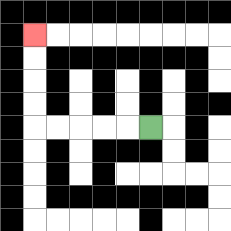{'start': '[6, 5]', 'end': '[1, 1]', 'path_directions': 'L,L,L,L,L,U,U,U,U', 'path_coordinates': '[[6, 5], [5, 5], [4, 5], [3, 5], [2, 5], [1, 5], [1, 4], [1, 3], [1, 2], [1, 1]]'}